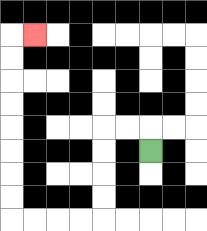{'start': '[6, 6]', 'end': '[1, 1]', 'path_directions': 'U,L,L,D,D,D,D,L,L,L,L,U,U,U,U,U,U,U,U,R', 'path_coordinates': '[[6, 6], [6, 5], [5, 5], [4, 5], [4, 6], [4, 7], [4, 8], [4, 9], [3, 9], [2, 9], [1, 9], [0, 9], [0, 8], [0, 7], [0, 6], [0, 5], [0, 4], [0, 3], [0, 2], [0, 1], [1, 1]]'}